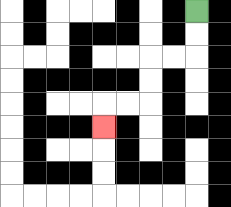{'start': '[8, 0]', 'end': '[4, 5]', 'path_directions': 'D,D,L,L,D,D,L,L,D', 'path_coordinates': '[[8, 0], [8, 1], [8, 2], [7, 2], [6, 2], [6, 3], [6, 4], [5, 4], [4, 4], [4, 5]]'}